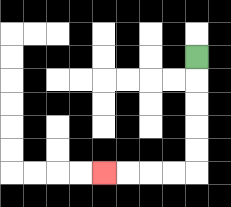{'start': '[8, 2]', 'end': '[4, 7]', 'path_directions': 'D,D,D,D,D,L,L,L,L', 'path_coordinates': '[[8, 2], [8, 3], [8, 4], [8, 5], [8, 6], [8, 7], [7, 7], [6, 7], [5, 7], [4, 7]]'}